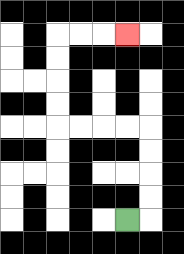{'start': '[5, 9]', 'end': '[5, 1]', 'path_directions': 'R,U,U,U,U,L,L,L,L,U,U,U,U,R,R,R', 'path_coordinates': '[[5, 9], [6, 9], [6, 8], [6, 7], [6, 6], [6, 5], [5, 5], [4, 5], [3, 5], [2, 5], [2, 4], [2, 3], [2, 2], [2, 1], [3, 1], [4, 1], [5, 1]]'}